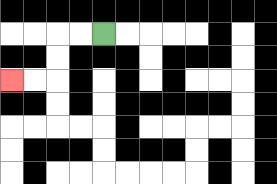{'start': '[4, 1]', 'end': '[0, 3]', 'path_directions': 'L,L,D,D,L,L', 'path_coordinates': '[[4, 1], [3, 1], [2, 1], [2, 2], [2, 3], [1, 3], [0, 3]]'}